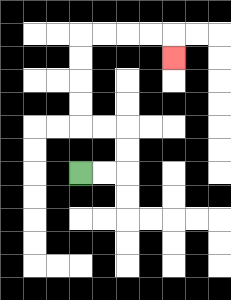{'start': '[3, 7]', 'end': '[7, 2]', 'path_directions': 'R,R,U,U,L,L,U,U,U,U,R,R,R,R,D', 'path_coordinates': '[[3, 7], [4, 7], [5, 7], [5, 6], [5, 5], [4, 5], [3, 5], [3, 4], [3, 3], [3, 2], [3, 1], [4, 1], [5, 1], [6, 1], [7, 1], [7, 2]]'}